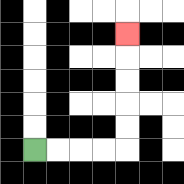{'start': '[1, 6]', 'end': '[5, 1]', 'path_directions': 'R,R,R,R,U,U,U,U,U', 'path_coordinates': '[[1, 6], [2, 6], [3, 6], [4, 6], [5, 6], [5, 5], [5, 4], [5, 3], [5, 2], [5, 1]]'}